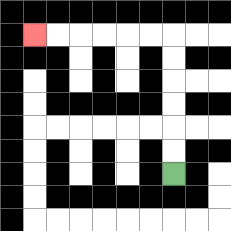{'start': '[7, 7]', 'end': '[1, 1]', 'path_directions': 'U,U,U,U,U,U,L,L,L,L,L,L', 'path_coordinates': '[[7, 7], [7, 6], [7, 5], [7, 4], [7, 3], [7, 2], [7, 1], [6, 1], [5, 1], [4, 1], [3, 1], [2, 1], [1, 1]]'}